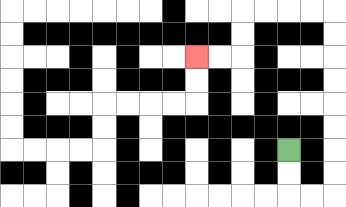{'start': '[12, 6]', 'end': '[8, 2]', 'path_directions': 'D,D,R,R,U,U,U,U,U,U,U,U,L,L,L,L,D,D,L,L', 'path_coordinates': '[[12, 6], [12, 7], [12, 8], [13, 8], [14, 8], [14, 7], [14, 6], [14, 5], [14, 4], [14, 3], [14, 2], [14, 1], [14, 0], [13, 0], [12, 0], [11, 0], [10, 0], [10, 1], [10, 2], [9, 2], [8, 2]]'}